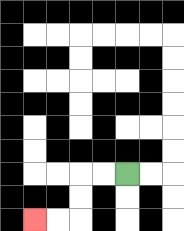{'start': '[5, 7]', 'end': '[1, 9]', 'path_directions': 'L,L,D,D,L,L', 'path_coordinates': '[[5, 7], [4, 7], [3, 7], [3, 8], [3, 9], [2, 9], [1, 9]]'}